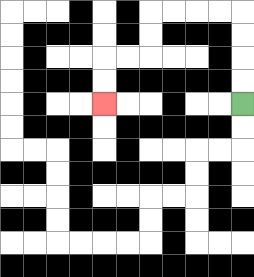{'start': '[10, 4]', 'end': '[4, 4]', 'path_directions': 'U,U,U,U,L,L,L,L,D,D,L,L,D,D', 'path_coordinates': '[[10, 4], [10, 3], [10, 2], [10, 1], [10, 0], [9, 0], [8, 0], [7, 0], [6, 0], [6, 1], [6, 2], [5, 2], [4, 2], [4, 3], [4, 4]]'}